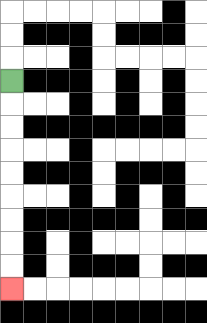{'start': '[0, 3]', 'end': '[0, 12]', 'path_directions': 'D,D,D,D,D,D,D,D,D', 'path_coordinates': '[[0, 3], [0, 4], [0, 5], [0, 6], [0, 7], [0, 8], [0, 9], [0, 10], [0, 11], [0, 12]]'}